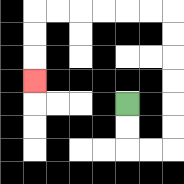{'start': '[5, 4]', 'end': '[1, 3]', 'path_directions': 'D,D,R,R,U,U,U,U,U,U,L,L,L,L,L,L,D,D,D', 'path_coordinates': '[[5, 4], [5, 5], [5, 6], [6, 6], [7, 6], [7, 5], [7, 4], [7, 3], [7, 2], [7, 1], [7, 0], [6, 0], [5, 0], [4, 0], [3, 0], [2, 0], [1, 0], [1, 1], [1, 2], [1, 3]]'}